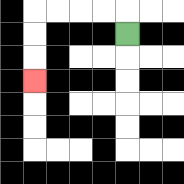{'start': '[5, 1]', 'end': '[1, 3]', 'path_directions': 'U,L,L,L,L,D,D,D', 'path_coordinates': '[[5, 1], [5, 0], [4, 0], [3, 0], [2, 0], [1, 0], [1, 1], [1, 2], [1, 3]]'}